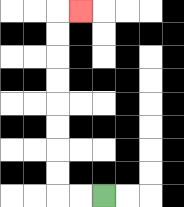{'start': '[4, 8]', 'end': '[3, 0]', 'path_directions': 'L,L,U,U,U,U,U,U,U,U,R', 'path_coordinates': '[[4, 8], [3, 8], [2, 8], [2, 7], [2, 6], [2, 5], [2, 4], [2, 3], [2, 2], [2, 1], [2, 0], [3, 0]]'}